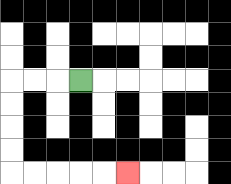{'start': '[3, 3]', 'end': '[5, 7]', 'path_directions': 'L,L,L,D,D,D,D,R,R,R,R,R', 'path_coordinates': '[[3, 3], [2, 3], [1, 3], [0, 3], [0, 4], [0, 5], [0, 6], [0, 7], [1, 7], [2, 7], [3, 7], [4, 7], [5, 7]]'}